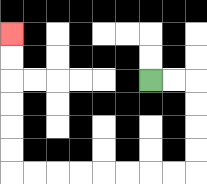{'start': '[6, 3]', 'end': '[0, 1]', 'path_directions': 'R,R,D,D,D,D,L,L,L,L,L,L,L,L,U,U,U,U,U,U', 'path_coordinates': '[[6, 3], [7, 3], [8, 3], [8, 4], [8, 5], [8, 6], [8, 7], [7, 7], [6, 7], [5, 7], [4, 7], [3, 7], [2, 7], [1, 7], [0, 7], [0, 6], [0, 5], [0, 4], [0, 3], [0, 2], [0, 1]]'}